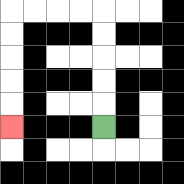{'start': '[4, 5]', 'end': '[0, 5]', 'path_directions': 'U,U,U,U,U,L,L,L,L,D,D,D,D,D', 'path_coordinates': '[[4, 5], [4, 4], [4, 3], [4, 2], [4, 1], [4, 0], [3, 0], [2, 0], [1, 0], [0, 0], [0, 1], [0, 2], [0, 3], [0, 4], [0, 5]]'}